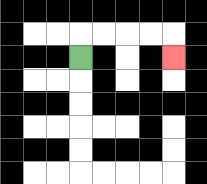{'start': '[3, 2]', 'end': '[7, 2]', 'path_directions': 'U,R,R,R,R,D', 'path_coordinates': '[[3, 2], [3, 1], [4, 1], [5, 1], [6, 1], [7, 1], [7, 2]]'}